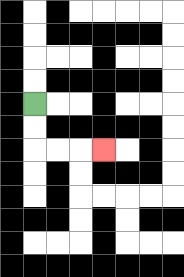{'start': '[1, 4]', 'end': '[4, 6]', 'path_directions': 'D,D,R,R,R', 'path_coordinates': '[[1, 4], [1, 5], [1, 6], [2, 6], [3, 6], [4, 6]]'}